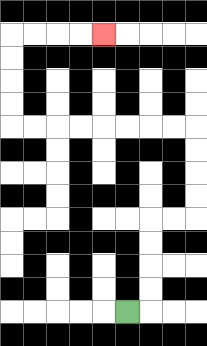{'start': '[5, 13]', 'end': '[4, 1]', 'path_directions': 'R,U,U,U,U,R,R,U,U,U,U,L,L,L,L,L,L,L,L,U,U,U,U,R,R,R,R', 'path_coordinates': '[[5, 13], [6, 13], [6, 12], [6, 11], [6, 10], [6, 9], [7, 9], [8, 9], [8, 8], [8, 7], [8, 6], [8, 5], [7, 5], [6, 5], [5, 5], [4, 5], [3, 5], [2, 5], [1, 5], [0, 5], [0, 4], [0, 3], [0, 2], [0, 1], [1, 1], [2, 1], [3, 1], [4, 1]]'}